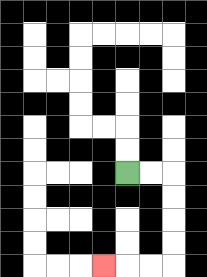{'start': '[5, 7]', 'end': '[4, 11]', 'path_directions': 'R,R,D,D,D,D,L,L,L', 'path_coordinates': '[[5, 7], [6, 7], [7, 7], [7, 8], [7, 9], [7, 10], [7, 11], [6, 11], [5, 11], [4, 11]]'}